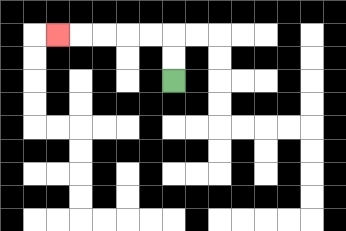{'start': '[7, 3]', 'end': '[2, 1]', 'path_directions': 'U,U,L,L,L,L,L', 'path_coordinates': '[[7, 3], [7, 2], [7, 1], [6, 1], [5, 1], [4, 1], [3, 1], [2, 1]]'}